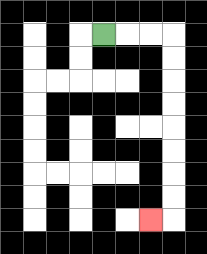{'start': '[4, 1]', 'end': '[6, 9]', 'path_directions': 'R,R,R,D,D,D,D,D,D,D,D,L', 'path_coordinates': '[[4, 1], [5, 1], [6, 1], [7, 1], [7, 2], [7, 3], [7, 4], [7, 5], [7, 6], [7, 7], [7, 8], [7, 9], [6, 9]]'}